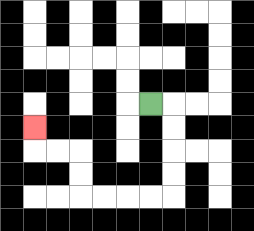{'start': '[6, 4]', 'end': '[1, 5]', 'path_directions': 'R,D,D,D,D,L,L,L,L,U,U,L,L,U', 'path_coordinates': '[[6, 4], [7, 4], [7, 5], [7, 6], [7, 7], [7, 8], [6, 8], [5, 8], [4, 8], [3, 8], [3, 7], [3, 6], [2, 6], [1, 6], [1, 5]]'}